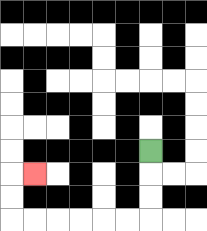{'start': '[6, 6]', 'end': '[1, 7]', 'path_directions': 'D,D,D,L,L,L,L,L,L,U,U,R', 'path_coordinates': '[[6, 6], [6, 7], [6, 8], [6, 9], [5, 9], [4, 9], [3, 9], [2, 9], [1, 9], [0, 9], [0, 8], [0, 7], [1, 7]]'}